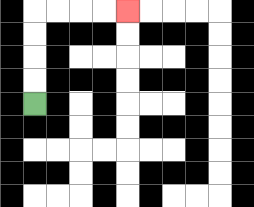{'start': '[1, 4]', 'end': '[5, 0]', 'path_directions': 'U,U,U,U,R,R,R,R', 'path_coordinates': '[[1, 4], [1, 3], [1, 2], [1, 1], [1, 0], [2, 0], [3, 0], [4, 0], [5, 0]]'}